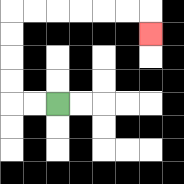{'start': '[2, 4]', 'end': '[6, 1]', 'path_directions': 'L,L,U,U,U,U,R,R,R,R,R,R,D', 'path_coordinates': '[[2, 4], [1, 4], [0, 4], [0, 3], [0, 2], [0, 1], [0, 0], [1, 0], [2, 0], [3, 0], [4, 0], [5, 0], [6, 0], [6, 1]]'}